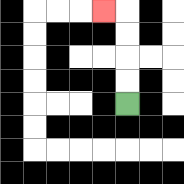{'start': '[5, 4]', 'end': '[4, 0]', 'path_directions': 'U,U,U,U,L', 'path_coordinates': '[[5, 4], [5, 3], [5, 2], [5, 1], [5, 0], [4, 0]]'}